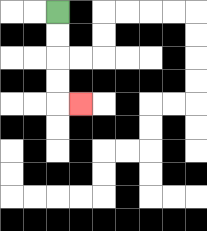{'start': '[2, 0]', 'end': '[3, 4]', 'path_directions': 'D,D,D,D,R', 'path_coordinates': '[[2, 0], [2, 1], [2, 2], [2, 3], [2, 4], [3, 4]]'}